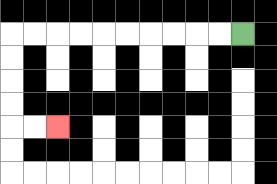{'start': '[10, 1]', 'end': '[2, 5]', 'path_directions': 'L,L,L,L,L,L,L,L,L,L,D,D,D,D,R,R', 'path_coordinates': '[[10, 1], [9, 1], [8, 1], [7, 1], [6, 1], [5, 1], [4, 1], [3, 1], [2, 1], [1, 1], [0, 1], [0, 2], [0, 3], [0, 4], [0, 5], [1, 5], [2, 5]]'}